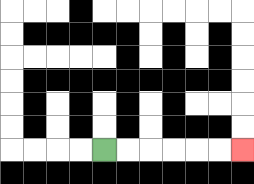{'start': '[4, 6]', 'end': '[10, 6]', 'path_directions': 'R,R,R,R,R,R', 'path_coordinates': '[[4, 6], [5, 6], [6, 6], [7, 6], [8, 6], [9, 6], [10, 6]]'}